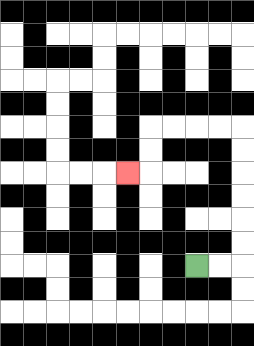{'start': '[8, 11]', 'end': '[5, 7]', 'path_directions': 'R,R,U,U,U,U,U,U,L,L,L,L,D,D,L', 'path_coordinates': '[[8, 11], [9, 11], [10, 11], [10, 10], [10, 9], [10, 8], [10, 7], [10, 6], [10, 5], [9, 5], [8, 5], [7, 5], [6, 5], [6, 6], [6, 7], [5, 7]]'}